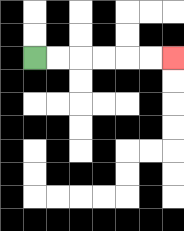{'start': '[1, 2]', 'end': '[7, 2]', 'path_directions': 'R,R,R,R,R,R', 'path_coordinates': '[[1, 2], [2, 2], [3, 2], [4, 2], [5, 2], [6, 2], [7, 2]]'}